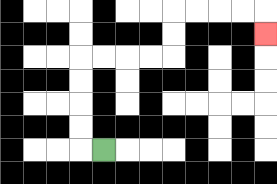{'start': '[4, 6]', 'end': '[11, 1]', 'path_directions': 'L,U,U,U,U,R,R,R,R,U,U,R,R,R,R,D', 'path_coordinates': '[[4, 6], [3, 6], [3, 5], [3, 4], [3, 3], [3, 2], [4, 2], [5, 2], [6, 2], [7, 2], [7, 1], [7, 0], [8, 0], [9, 0], [10, 0], [11, 0], [11, 1]]'}